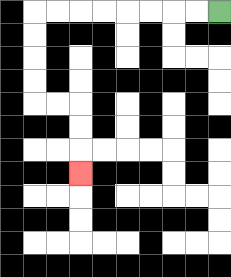{'start': '[9, 0]', 'end': '[3, 7]', 'path_directions': 'L,L,L,L,L,L,L,L,D,D,D,D,R,R,D,D,D', 'path_coordinates': '[[9, 0], [8, 0], [7, 0], [6, 0], [5, 0], [4, 0], [3, 0], [2, 0], [1, 0], [1, 1], [1, 2], [1, 3], [1, 4], [2, 4], [3, 4], [3, 5], [3, 6], [3, 7]]'}